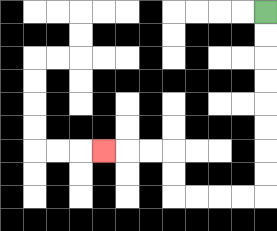{'start': '[11, 0]', 'end': '[4, 6]', 'path_directions': 'D,D,D,D,D,D,D,D,L,L,L,L,U,U,L,L,L', 'path_coordinates': '[[11, 0], [11, 1], [11, 2], [11, 3], [11, 4], [11, 5], [11, 6], [11, 7], [11, 8], [10, 8], [9, 8], [8, 8], [7, 8], [7, 7], [7, 6], [6, 6], [5, 6], [4, 6]]'}